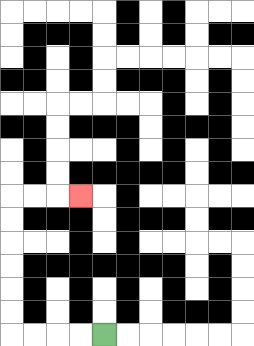{'start': '[4, 14]', 'end': '[3, 8]', 'path_directions': 'L,L,L,L,U,U,U,U,U,U,R,R,R', 'path_coordinates': '[[4, 14], [3, 14], [2, 14], [1, 14], [0, 14], [0, 13], [0, 12], [0, 11], [0, 10], [0, 9], [0, 8], [1, 8], [2, 8], [3, 8]]'}